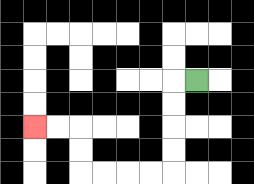{'start': '[8, 3]', 'end': '[1, 5]', 'path_directions': 'L,D,D,D,D,L,L,L,L,U,U,L,L', 'path_coordinates': '[[8, 3], [7, 3], [7, 4], [7, 5], [7, 6], [7, 7], [6, 7], [5, 7], [4, 7], [3, 7], [3, 6], [3, 5], [2, 5], [1, 5]]'}